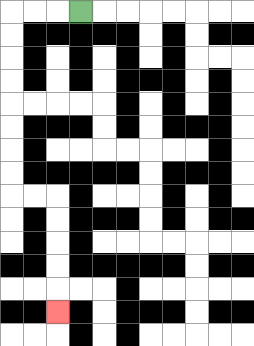{'start': '[3, 0]', 'end': '[2, 13]', 'path_directions': 'L,L,L,D,D,D,D,D,D,D,D,R,R,D,D,D,D,D', 'path_coordinates': '[[3, 0], [2, 0], [1, 0], [0, 0], [0, 1], [0, 2], [0, 3], [0, 4], [0, 5], [0, 6], [0, 7], [0, 8], [1, 8], [2, 8], [2, 9], [2, 10], [2, 11], [2, 12], [2, 13]]'}